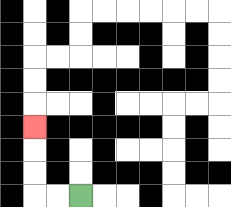{'start': '[3, 8]', 'end': '[1, 5]', 'path_directions': 'L,L,U,U,U', 'path_coordinates': '[[3, 8], [2, 8], [1, 8], [1, 7], [1, 6], [1, 5]]'}